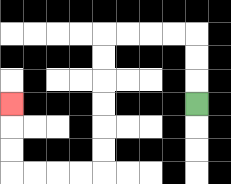{'start': '[8, 4]', 'end': '[0, 4]', 'path_directions': 'U,U,U,L,L,L,L,D,D,D,D,D,D,L,L,L,L,U,U,U', 'path_coordinates': '[[8, 4], [8, 3], [8, 2], [8, 1], [7, 1], [6, 1], [5, 1], [4, 1], [4, 2], [4, 3], [4, 4], [4, 5], [4, 6], [4, 7], [3, 7], [2, 7], [1, 7], [0, 7], [0, 6], [0, 5], [0, 4]]'}